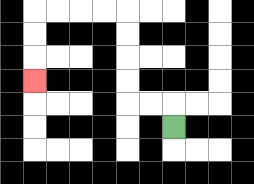{'start': '[7, 5]', 'end': '[1, 3]', 'path_directions': 'U,L,L,U,U,U,U,L,L,L,L,D,D,D', 'path_coordinates': '[[7, 5], [7, 4], [6, 4], [5, 4], [5, 3], [5, 2], [5, 1], [5, 0], [4, 0], [3, 0], [2, 0], [1, 0], [1, 1], [1, 2], [1, 3]]'}